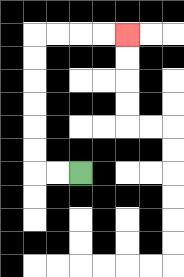{'start': '[3, 7]', 'end': '[5, 1]', 'path_directions': 'L,L,U,U,U,U,U,U,R,R,R,R', 'path_coordinates': '[[3, 7], [2, 7], [1, 7], [1, 6], [1, 5], [1, 4], [1, 3], [1, 2], [1, 1], [2, 1], [3, 1], [4, 1], [5, 1]]'}